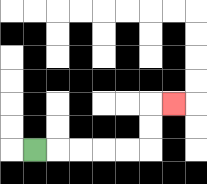{'start': '[1, 6]', 'end': '[7, 4]', 'path_directions': 'R,R,R,R,R,U,U,R', 'path_coordinates': '[[1, 6], [2, 6], [3, 6], [4, 6], [5, 6], [6, 6], [6, 5], [6, 4], [7, 4]]'}